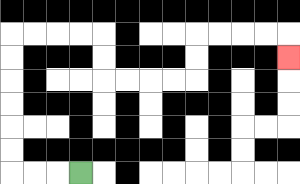{'start': '[3, 7]', 'end': '[12, 2]', 'path_directions': 'L,L,L,U,U,U,U,U,U,R,R,R,R,D,D,R,R,R,R,U,U,R,R,R,R,D', 'path_coordinates': '[[3, 7], [2, 7], [1, 7], [0, 7], [0, 6], [0, 5], [0, 4], [0, 3], [0, 2], [0, 1], [1, 1], [2, 1], [3, 1], [4, 1], [4, 2], [4, 3], [5, 3], [6, 3], [7, 3], [8, 3], [8, 2], [8, 1], [9, 1], [10, 1], [11, 1], [12, 1], [12, 2]]'}